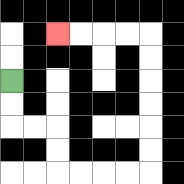{'start': '[0, 3]', 'end': '[2, 1]', 'path_directions': 'D,D,R,R,D,D,R,R,R,R,U,U,U,U,U,U,L,L,L,L', 'path_coordinates': '[[0, 3], [0, 4], [0, 5], [1, 5], [2, 5], [2, 6], [2, 7], [3, 7], [4, 7], [5, 7], [6, 7], [6, 6], [6, 5], [6, 4], [6, 3], [6, 2], [6, 1], [5, 1], [4, 1], [3, 1], [2, 1]]'}